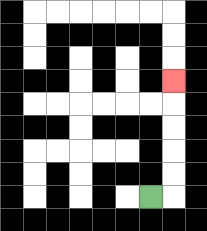{'start': '[6, 8]', 'end': '[7, 3]', 'path_directions': 'R,U,U,U,U,U', 'path_coordinates': '[[6, 8], [7, 8], [7, 7], [7, 6], [7, 5], [7, 4], [7, 3]]'}